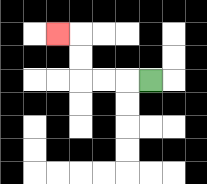{'start': '[6, 3]', 'end': '[2, 1]', 'path_directions': 'L,L,L,U,U,L', 'path_coordinates': '[[6, 3], [5, 3], [4, 3], [3, 3], [3, 2], [3, 1], [2, 1]]'}